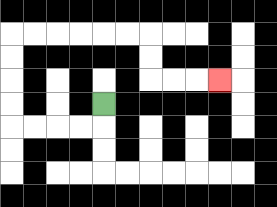{'start': '[4, 4]', 'end': '[9, 3]', 'path_directions': 'D,L,L,L,L,U,U,U,U,R,R,R,R,R,R,D,D,R,R,R', 'path_coordinates': '[[4, 4], [4, 5], [3, 5], [2, 5], [1, 5], [0, 5], [0, 4], [0, 3], [0, 2], [0, 1], [1, 1], [2, 1], [3, 1], [4, 1], [5, 1], [6, 1], [6, 2], [6, 3], [7, 3], [8, 3], [9, 3]]'}